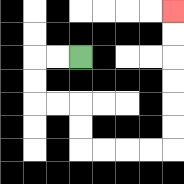{'start': '[3, 2]', 'end': '[7, 0]', 'path_directions': 'L,L,D,D,R,R,D,D,R,R,R,R,U,U,U,U,U,U', 'path_coordinates': '[[3, 2], [2, 2], [1, 2], [1, 3], [1, 4], [2, 4], [3, 4], [3, 5], [3, 6], [4, 6], [5, 6], [6, 6], [7, 6], [7, 5], [7, 4], [7, 3], [7, 2], [7, 1], [7, 0]]'}